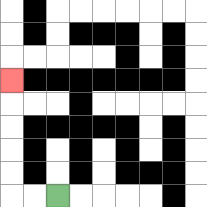{'start': '[2, 8]', 'end': '[0, 3]', 'path_directions': 'L,L,U,U,U,U,U', 'path_coordinates': '[[2, 8], [1, 8], [0, 8], [0, 7], [0, 6], [0, 5], [0, 4], [0, 3]]'}